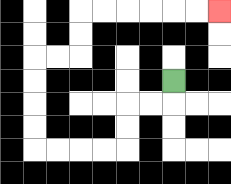{'start': '[7, 3]', 'end': '[9, 0]', 'path_directions': 'D,L,L,D,D,L,L,L,L,U,U,U,U,R,R,U,U,R,R,R,R,R,R', 'path_coordinates': '[[7, 3], [7, 4], [6, 4], [5, 4], [5, 5], [5, 6], [4, 6], [3, 6], [2, 6], [1, 6], [1, 5], [1, 4], [1, 3], [1, 2], [2, 2], [3, 2], [3, 1], [3, 0], [4, 0], [5, 0], [6, 0], [7, 0], [8, 0], [9, 0]]'}